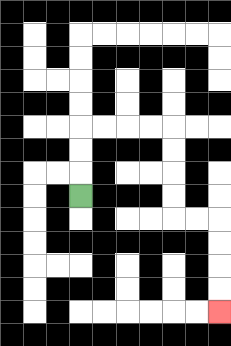{'start': '[3, 8]', 'end': '[9, 13]', 'path_directions': 'U,U,U,R,R,R,R,D,D,D,D,R,R,D,D,D,D', 'path_coordinates': '[[3, 8], [3, 7], [3, 6], [3, 5], [4, 5], [5, 5], [6, 5], [7, 5], [7, 6], [7, 7], [7, 8], [7, 9], [8, 9], [9, 9], [9, 10], [9, 11], [9, 12], [9, 13]]'}